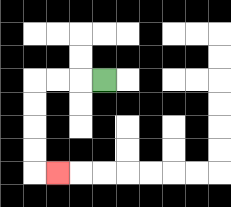{'start': '[4, 3]', 'end': '[2, 7]', 'path_directions': 'L,L,L,D,D,D,D,R', 'path_coordinates': '[[4, 3], [3, 3], [2, 3], [1, 3], [1, 4], [1, 5], [1, 6], [1, 7], [2, 7]]'}